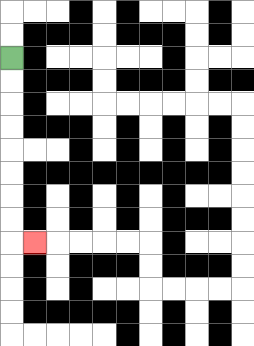{'start': '[0, 2]', 'end': '[1, 10]', 'path_directions': 'D,D,D,D,D,D,D,D,R', 'path_coordinates': '[[0, 2], [0, 3], [0, 4], [0, 5], [0, 6], [0, 7], [0, 8], [0, 9], [0, 10], [1, 10]]'}